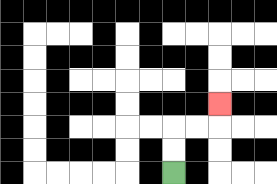{'start': '[7, 7]', 'end': '[9, 4]', 'path_directions': 'U,U,R,R,U', 'path_coordinates': '[[7, 7], [7, 6], [7, 5], [8, 5], [9, 5], [9, 4]]'}